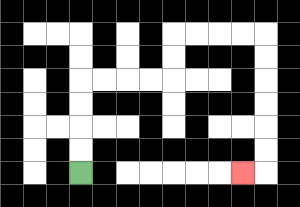{'start': '[3, 7]', 'end': '[10, 7]', 'path_directions': 'U,U,U,U,R,R,R,R,U,U,R,R,R,R,D,D,D,D,D,D,L', 'path_coordinates': '[[3, 7], [3, 6], [3, 5], [3, 4], [3, 3], [4, 3], [5, 3], [6, 3], [7, 3], [7, 2], [7, 1], [8, 1], [9, 1], [10, 1], [11, 1], [11, 2], [11, 3], [11, 4], [11, 5], [11, 6], [11, 7], [10, 7]]'}